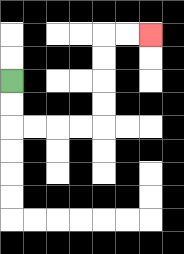{'start': '[0, 3]', 'end': '[6, 1]', 'path_directions': 'D,D,R,R,R,R,U,U,U,U,R,R', 'path_coordinates': '[[0, 3], [0, 4], [0, 5], [1, 5], [2, 5], [3, 5], [4, 5], [4, 4], [4, 3], [4, 2], [4, 1], [5, 1], [6, 1]]'}